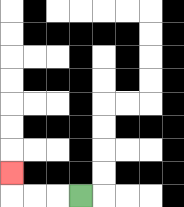{'start': '[3, 8]', 'end': '[0, 7]', 'path_directions': 'L,L,L,U', 'path_coordinates': '[[3, 8], [2, 8], [1, 8], [0, 8], [0, 7]]'}